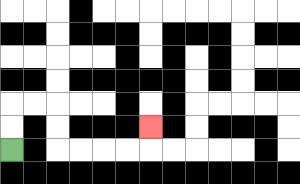{'start': '[0, 6]', 'end': '[6, 5]', 'path_directions': 'U,U,R,R,D,D,R,R,R,R,U', 'path_coordinates': '[[0, 6], [0, 5], [0, 4], [1, 4], [2, 4], [2, 5], [2, 6], [3, 6], [4, 6], [5, 6], [6, 6], [6, 5]]'}